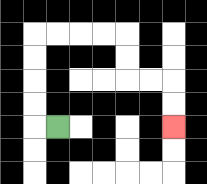{'start': '[2, 5]', 'end': '[7, 5]', 'path_directions': 'L,U,U,U,U,R,R,R,R,D,D,R,R,D,D', 'path_coordinates': '[[2, 5], [1, 5], [1, 4], [1, 3], [1, 2], [1, 1], [2, 1], [3, 1], [4, 1], [5, 1], [5, 2], [5, 3], [6, 3], [7, 3], [7, 4], [7, 5]]'}